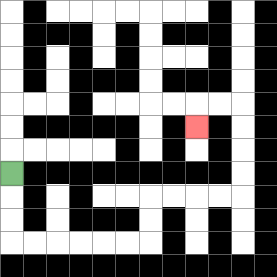{'start': '[0, 7]', 'end': '[8, 5]', 'path_directions': 'D,D,D,R,R,R,R,R,R,U,U,R,R,R,R,U,U,U,U,L,L,D', 'path_coordinates': '[[0, 7], [0, 8], [0, 9], [0, 10], [1, 10], [2, 10], [3, 10], [4, 10], [5, 10], [6, 10], [6, 9], [6, 8], [7, 8], [8, 8], [9, 8], [10, 8], [10, 7], [10, 6], [10, 5], [10, 4], [9, 4], [8, 4], [8, 5]]'}